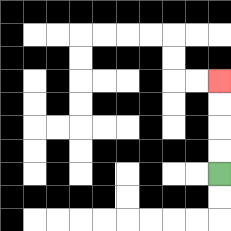{'start': '[9, 7]', 'end': '[9, 3]', 'path_directions': 'U,U,U,U', 'path_coordinates': '[[9, 7], [9, 6], [9, 5], [9, 4], [9, 3]]'}